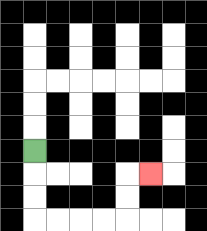{'start': '[1, 6]', 'end': '[6, 7]', 'path_directions': 'D,D,D,R,R,R,R,U,U,R', 'path_coordinates': '[[1, 6], [1, 7], [1, 8], [1, 9], [2, 9], [3, 9], [4, 9], [5, 9], [5, 8], [5, 7], [6, 7]]'}